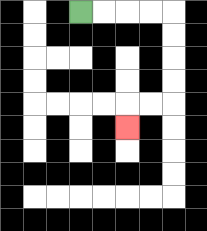{'start': '[3, 0]', 'end': '[5, 5]', 'path_directions': 'R,R,R,R,D,D,D,D,L,L,D', 'path_coordinates': '[[3, 0], [4, 0], [5, 0], [6, 0], [7, 0], [7, 1], [7, 2], [7, 3], [7, 4], [6, 4], [5, 4], [5, 5]]'}